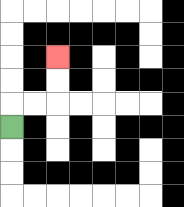{'start': '[0, 5]', 'end': '[2, 2]', 'path_directions': 'U,R,R,U,U', 'path_coordinates': '[[0, 5], [0, 4], [1, 4], [2, 4], [2, 3], [2, 2]]'}